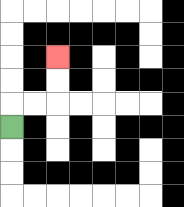{'start': '[0, 5]', 'end': '[2, 2]', 'path_directions': 'U,R,R,U,U', 'path_coordinates': '[[0, 5], [0, 4], [1, 4], [2, 4], [2, 3], [2, 2]]'}